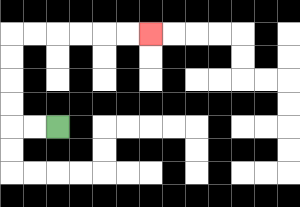{'start': '[2, 5]', 'end': '[6, 1]', 'path_directions': 'L,L,U,U,U,U,R,R,R,R,R,R', 'path_coordinates': '[[2, 5], [1, 5], [0, 5], [0, 4], [0, 3], [0, 2], [0, 1], [1, 1], [2, 1], [3, 1], [4, 1], [5, 1], [6, 1]]'}